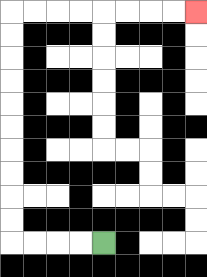{'start': '[4, 10]', 'end': '[8, 0]', 'path_directions': 'L,L,L,L,U,U,U,U,U,U,U,U,U,U,R,R,R,R,R,R,R,R', 'path_coordinates': '[[4, 10], [3, 10], [2, 10], [1, 10], [0, 10], [0, 9], [0, 8], [0, 7], [0, 6], [0, 5], [0, 4], [0, 3], [0, 2], [0, 1], [0, 0], [1, 0], [2, 0], [3, 0], [4, 0], [5, 0], [6, 0], [7, 0], [8, 0]]'}